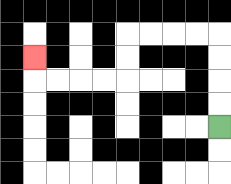{'start': '[9, 5]', 'end': '[1, 2]', 'path_directions': 'U,U,U,U,L,L,L,L,D,D,L,L,L,L,U', 'path_coordinates': '[[9, 5], [9, 4], [9, 3], [9, 2], [9, 1], [8, 1], [7, 1], [6, 1], [5, 1], [5, 2], [5, 3], [4, 3], [3, 3], [2, 3], [1, 3], [1, 2]]'}